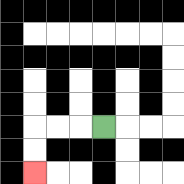{'start': '[4, 5]', 'end': '[1, 7]', 'path_directions': 'L,L,L,D,D', 'path_coordinates': '[[4, 5], [3, 5], [2, 5], [1, 5], [1, 6], [1, 7]]'}